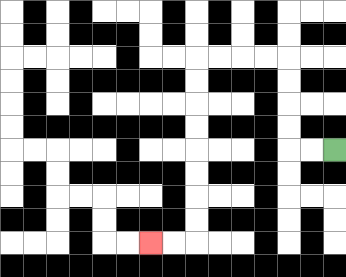{'start': '[14, 6]', 'end': '[6, 10]', 'path_directions': 'L,L,U,U,U,U,L,L,L,L,D,D,D,D,D,D,D,D,L,L', 'path_coordinates': '[[14, 6], [13, 6], [12, 6], [12, 5], [12, 4], [12, 3], [12, 2], [11, 2], [10, 2], [9, 2], [8, 2], [8, 3], [8, 4], [8, 5], [8, 6], [8, 7], [8, 8], [8, 9], [8, 10], [7, 10], [6, 10]]'}